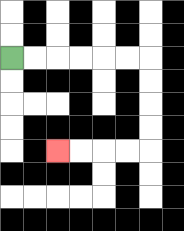{'start': '[0, 2]', 'end': '[2, 6]', 'path_directions': 'R,R,R,R,R,R,D,D,D,D,L,L,L,L', 'path_coordinates': '[[0, 2], [1, 2], [2, 2], [3, 2], [4, 2], [5, 2], [6, 2], [6, 3], [6, 4], [6, 5], [6, 6], [5, 6], [4, 6], [3, 6], [2, 6]]'}